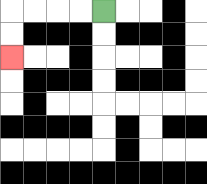{'start': '[4, 0]', 'end': '[0, 2]', 'path_directions': 'L,L,L,L,D,D', 'path_coordinates': '[[4, 0], [3, 0], [2, 0], [1, 0], [0, 0], [0, 1], [0, 2]]'}